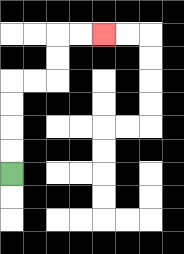{'start': '[0, 7]', 'end': '[4, 1]', 'path_directions': 'U,U,U,U,R,R,U,U,R,R', 'path_coordinates': '[[0, 7], [0, 6], [0, 5], [0, 4], [0, 3], [1, 3], [2, 3], [2, 2], [2, 1], [3, 1], [4, 1]]'}